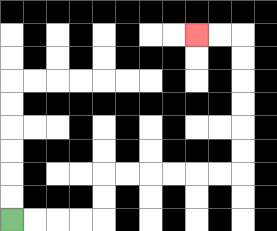{'start': '[0, 9]', 'end': '[8, 1]', 'path_directions': 'R,R,R,R,U,U,R,R,R,R,R,R,U,U,U,U,U,U,L,L', 'path_coordinates': '[[0, 9], [1, 9], [2, 9], [3, 9], [4, 9], [4, 8], [4, 7], [5, 7], [6, 7], [7, 7], [8, 7], [9, 7], [10, 7], [10, 6], [10, 5], [10, 4], [10, 3], [10, 2], [10, 1], [9, 1], [8, 1]]'}